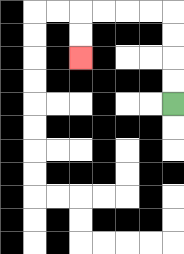{'start': '[7, 4]', 'end': '[3, 2]', 'path_directions': 'U,U,U,U,L,L,L,L,D,D', 'path_coordinates': '[[7, 4], [7, 3], [7, 2], [7, 1], [7, 0], [6, 0], [5, 0], [4, 0], [3, 0], [3, 1], [3, 2]]'}